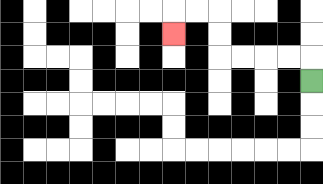{'start': '[13, 3]', 'end': '[7, 1]', 'path_directions': 'U,L,L,L,L,U,U,L,L,D', 'path_coordinates': '[[13, 3], [13, 2], [12, 2], [11, 2], [10, 2], [9, 2], [9, 1], [9, 0], [8, 0], [7, 0], [7, 1]]'}